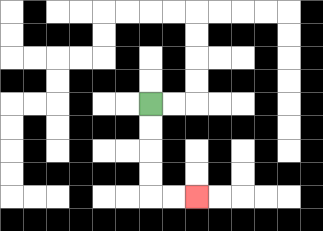{'start': '[6, 4]', 'end': '[8, 8]', 'path_directions': 'D,D,D,D,R,R', 'path_coordinates': '[[6, 4], [6, 5], [6, 6], [6, 7], [6, 8], [7, 8], [8, 8]]'}